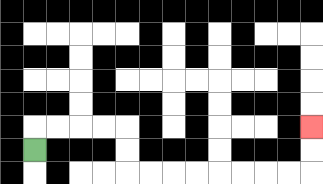{'start': '[1, 6]', 'end': '[13, 5]', 'path_directions': 'U,R,R,R,R,D,D,R,R,R,R,R,R,R,R,U,U', 'path_coordinates': '[[1, 6], [1, 5], [2, 5], [3, 5], [4, 5], [5, 5], [5, 6], [5, 7], [6, 7], [7, 7], [8, 7], [9, 7], [10, 7], [11, 7], [12, 7], [13, 7], [13, 6], [13, 5]]'}